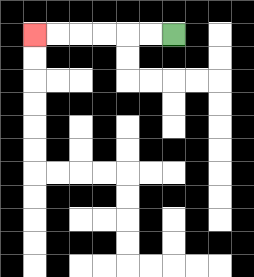{'start': '[7, 1]', 'end': '[1, 1]', 'path_directions': 'L,L,L,L,L,L', 'path_coordinates': '[[7, 1], [6, 1], [5, 1], [4, 1], [3, 1], [2, 1], [1, 1]]'}